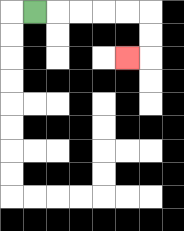{'start': '[1, 0]', 'end': '[5, 2]', 'path_directions': 'R,R,R,R,R,D,D,L', 'path_coordinates': '[[1, 0], [2, 0], [3, 0], [4, 0], [5, 0], [6, 0], [6, 1], [6, 2], [5, 2]]'}